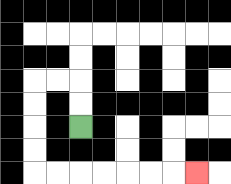{'start': '[3, 5]', 'end': '[8, 7]', 'path_directions': 'U,U,L,L,D,D,D,D,R,R,R,R,R,R,R', 'path_coordinates': '[[3, 5], [3, 4], [3, 3], [2, 3], [1, 3], [1, 4], [1, 5], [1, 6], [1, 7], [2, 7], [3, 7], [4, 7], [5, 7], [6, 7], [7, 7], [8, 7]]'}